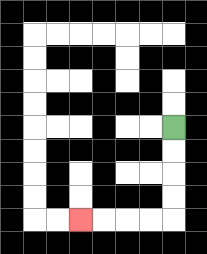{'start': '[7, 5]', 'end': '[3, 9]', 'path_directions': 'D,D,D,D,L,L,L,L', 'path_coordinates': '[[7, 5], [7, 6], [7, 7], [7, 8], [7, 9], [6, 9], [5, 9], [4, 9], [3, 9]]'}